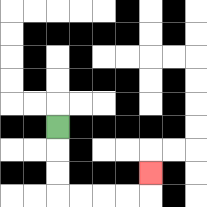{'start': '[2, 5]', 'end': '[6, 7]', 'path_directions': 'D,D,D,R,R,R,R,U', 'path_coordinates': '[[2, 5], [2, 6], [2, 7], [2, 8], [3, 8], [4, 8], [5, 8], [6, 8], [6, 7]]'}